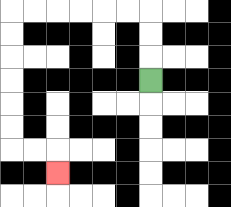{'start': '[6, 3]', 'end': '[2, 7]', 'path_directions': 'U,U,U,L,L,L,L,L,L,D,D,D,D,D,D,R,R,D', 'path_coordinates': '[[6, 3], [6, 2], [6, 1], [6, 0], [5, 0], [4, 0], [3, 0], [2, 0], [1, 0], [0, 0], [0, 1], [0, 2], [0, 3], [0, 4], [0, 5], [0, 6], [1, 6], [2, 6], [2, 7]]'}